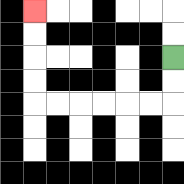{'start': '[7, 2]', 'end': '[1, 0]', 'path_directions': 'D,D,L,L,L,L,L,L,U,U,U,U', 'path_coordinates': '[[7, 2], [7, 3], [7, 4], [6, 4], [5, 4], [4, 4], [3, 4], [2, 4], [1, 4], [1, 3], [1, 2], [1, 1], [1, 0]]'}